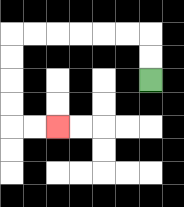{'start': '[6, 3]', 'end': '[2, 5]', 'path_directions': 'U,U,L,L,L,L,L,L,D,D,D,D,R,R', 'path_coordinates': '[[6, 3], [6, 2], [6, 1], [5, 1], [4, 1], [3, 1], [2, 1], [1, 1], [0, 1], [0, 2], [0, 3], [0, 4], [0, 5], [1, 5], [2, 5]]'}